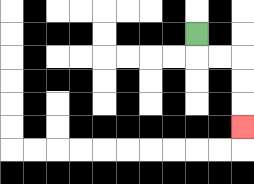{'start': '[8, 1]', 'end': '[10, 5]', 'path_directions': 'D,R,R,D,D,D', 'path_coordinates': '[[8, 1], [8, 2], [9, 2], [10, 2], [10, 3], [10, 4], [10, 5]]'}